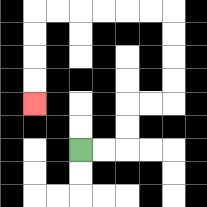{'start': '[3, 6]', 'end': '[1, 4]', 'path_directions': 'R,R,U,U,R,R,U,U,U,U,L,L,L,L,L,L,D,D,D,D', 'path_coordinates': '[[3, 6], [4, 6], [5, 6], [5, 5], [5, 4], [6, 4], [7, 4], [7, 3], [7, 2], [7, 1], [7, 0], [6, 0], [5, 0], [4, 0], [3, 0], [2, 0], [1, 0], [1, 1], [1, 2], [1, 3], [1, 4]]'}